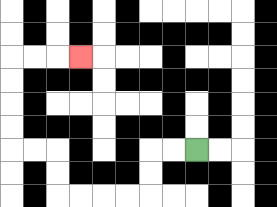{'start': '[8, 6]', 'end': '[3, 2]', 'path_directions': 'L,L,D,D,L,L,L,L,U,U,L,L,U,U,U,U,R,R,R', 'path_coordinates': '[[8, 6], [7, 6], [6, 6], [6, 7], [6, 8], [5, 8], [4, 8], [3, 8], [2, 8], [2, 7], [2, 6], [1, 6], [0, 6], [0, 5], [0, 4], [0, 3], [0, 2], [1, 2], [2, 2], [3, 2]]'}